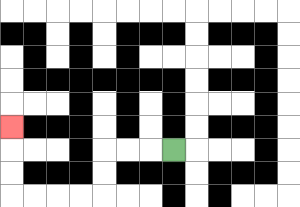{'start': '[7, 6]', 'end': '[0, 5]', 'path_directions': 'L,L,L,D,D,L,L,L,L,U,U,U', 'path_coordinates': '[[7, 6], [6, 6], [5, 6], [4, 6], [4, 7], [4, 8], [3, 8], [2, 8], [1, 8], [0, 8], [0, 7], [0, 6], [0, 5]]'}